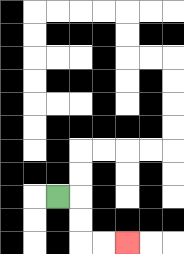{'start': '[2, 8]', 'end': '[5, 10]', 'path_directions': 'R,D,D,R,R', 'path_coordinates': '[[2, 8], [3, 8], [3, 9], [3, 10], [4, 10], [5, 10]]'}